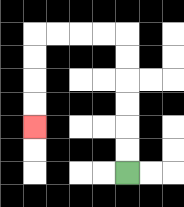{'start': '[5, 7]', 'end': '[1, 5]', 'path_directions': 'U,U,U,U,U,U,L,L,L,L,D,D,D,D', 'path_coordinates': '[[5, 7], [5, 6], [5, 5], [5, 4], [5, 3], [5, 2], [5, 1], [4, 1], [3, 1], [2, 1], [1, 1], [1, 2], [1, 3], [1, 4], [1, 5]]'}